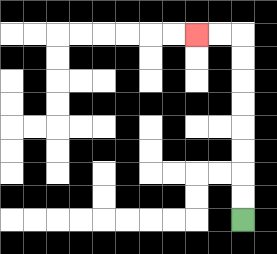{'start': '[10, 9]', 'end': '[8, 1]', 'path_directions': 'U,U,U,U,U,U,U,U,L,L', 'path_coordinates': '[[10, 9], [10, 8], [10, 7], [10, 6], [10, 5], [10, 4], [10, 3], [10, 2], [10, 1], [9, 1], [8, 1]]'}